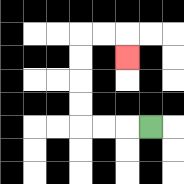{'start': '[6, 5]', 'end': '[5, 2]', 'path_directions': 'L,L,L,U,U,U,U,R,R,D', 'path_coordinates': '[[6, 5], [5, 5], [4, 5], [3, 5], [3, 4], [3, 3], [3, 2], [3, 1], [4, 1], [5, 1], [5, 2]]'}